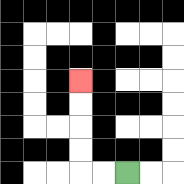{'start': '[5, 7]', 'end': '[3, 3]', 'path_directions': 'L,L,U,U,U,U', 'path_coordinates': '[[5, 7], [4, 7], [3, 7], [3, 6], [3, 5], [3, 4], [3, 3]]'}